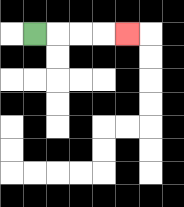{'start': '[1, 1]', 'end': '[5, 1]', 'path_directions': 'R,R,R,R', 'path_coordinates': '[[1, 1], [2, 1], [3, 1], [4, 1], [5, 1]]'}